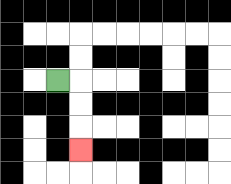{'start': '[2, 3]', 'end': '[3, 6]', 'path_directions': 'R,D,D,D', 'path_coordinates': '[[2, 3], [3, 3], [3, 4], [3, 5], [3, 6]]'}